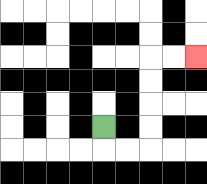{'start': '[4, 5]', 'end': '[8, 2]', 'path_directions': 'D,R,R,U,U,U,U,R,R', 'path_coordinates': '[[4, 5], [4, 6], [5, 6], [6, 6], [6, 5], [6, 4], [6, 3], [6, 2], [7, 2], [8, 2]]'}